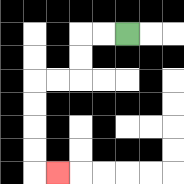{'start': '[5, 1]', 'end': '[2, 7]', 'path_directions': 'L,L,D,D,L,L,D,D,D,D,R', 'path_coordinates': '[[5, 1], [4, 1], [3, 1], [3, 2], [3, 3], [2, 3], [1, 3], [1, 4], [1, 5], [1, 6], [1, 7], [2, 7]]'}